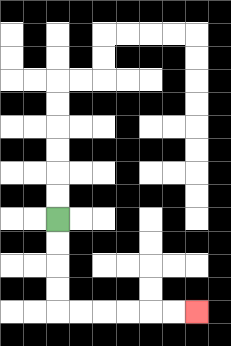{'start': '[2, 9]', 'end': '[8, 13]', 'path_directions': 'D,D,D,D,R,R,R,R,R,R', 'path_coordinates': '[[2, 9], [2, 10], [2, 11], [2, 12], [2, 13], [3, 13], [4, 13], [5, 13], [6, 13], [7, 13], [8, 13]]'}